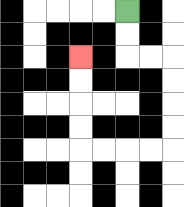{'start': '[5, 0]', 'end': '[3, 2]', 'path_directions': 'D,D,R,R,D,D,D,D,L,L,L,L,U,U,U,U', 'path_coordinates': '[[5, 0], [5, 1], [5, 2], [6, 2], [7, 2], [7, 3], [7, 4], [7, 5], [7, 6], [6, 6], [5, 6], [4, 6], [3, 6], [3, 5], [3, 4], [3, 3], [3, 2]]'}